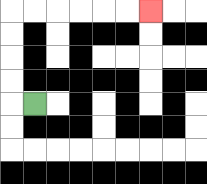{'start': '[1, 4]', 'end': '[6, 0]', 'path_directions': 'L,U,U,U,U,R,R,R,R,R,R', 'path_coordinates': '[[1, 4], [0, 4], [0, 3], [0, 2], [0, 1], [0, 0], [1, 0], [2, 0], [3, 0], [4, 0], [5, 0], [6, 0]]'}